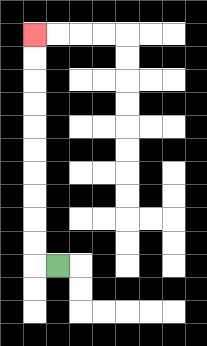{'start': '[2, 11]', 'end': '[1, 1]', 'path_directions': 'L,U,U,U,U,U,U,U,U,U,U', 'path_coordinates': '[[2, 11], [1, 11], [1, 10], [1, 9], [1, 8], [1, 7], [1, 6], [1, 5], [1, 4], [1, 3], [1, 2], [1, 1]]'}